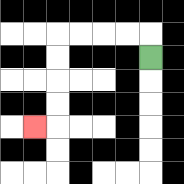{'start': '[6, 2]', 'end': '[1, 5]', 'path_directions': 'U,L,L,L,L,D,D,D,D,L', 'path_coordinates': '[[6, 2], [6, 1], [5, 1], [4, 1], [3, 1], [2, 1], [2, 2], [2, 3], [2, 4], [2, 5], [1, 5]]'}